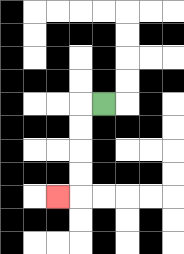{'start': '[4, 4]', 'end': '[2, 8]', 'path_directions': 'L,D,D,D,D,L', 'path_coordinates': '[[4, 4], [3, 4], [3, 5], [3, 6], [3, 7], [3, 8], [2, 8]]'}